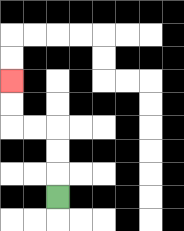{'start': '[2, 8]', 'end': '[0, 3]', 'path_directions': 'U,U,U,L,L,U,U', 'path_coordinates': '[[2, 8], [2, 7], [2, 6], [2, 5], [1, 5], [0, 5], [0, 4], [0, 3]]'}